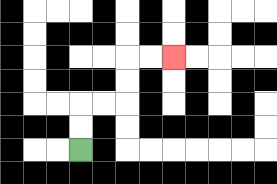{'start': '[3, 6]', 'end': '[7, 2]', 'path_directions': 'U,U,R,R,U,U,R,R', 'path_coordinates': '[[3, 6], [3, 5], [3, 4], [4, 4], [5, 4], [5, 3], [5, 2], [6, 2], [7, 2]]'}